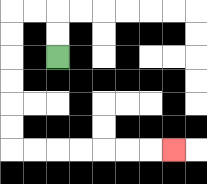{'start': '[2, 2]', 'end': '[7, 6]', 'path_directions': 'U,U,L,L,D,D,D,D,D,D,R,R,R,R,R,R,R', 'path_coordinates': '[[2, 2], [2, 1], [2, 0], [1, 0], [0, 0], [0, 1], [0, 2], [0, 3], [0, 4], [0, 5], [0, 6], [1, 6], [2, 6], [3, 6], [4, 6], [5, 6], [6, 6], [7, 6]]'}